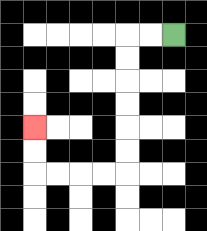{'start': '[7, 1]', 'end': '[1, 5]', 'path_directions': 'L,L,D,D,D,D,D,D,L,L,L,L,U,U', 'path_coordinates': '[[7, 1], [6, 1], [5, 1], [5, 2], [5, 3], [5, 4], [5, 5], [5, 6], [5, 7], [4, 7], [3, 7], [2, 7], [1, 7], [1, 6], [1, 5]]'}